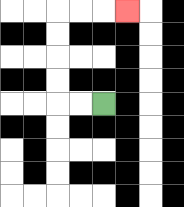{'start': '[4, 4]', 'end': '[5, 0]', 'path_directions': 'L,L,U,U,U,U,R,R,R', 'path_coordinates': '[[4, 4], [3, 4], [2, 4], [2, 3], [2, 2], [2, 1], [2, 0], [3, 0], [4, 0], [5, 0]]'}